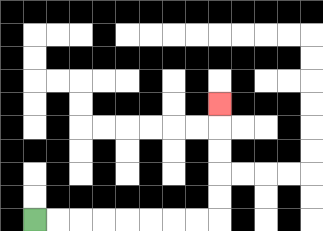{'start': '[1, 9]', 'end': '[9, 4]', 'path_directions': 'R,R,R,R,R,R,R,R,U,U,U,U,U', 'path_coordinates': '[[1, 9], [2, 9], [3, 9], [4, 9], [5, 9], [6, 9], [7, 9], [8, 9], [9, 9], [9, 8], [9, 7], [9, 6], [9, 5], [9, 4]]'}